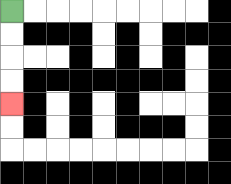{'start': '[0, 0]', 'end': '[0, 4]', 'path_directions': 'D,D,D,D', 'path_coordinates': '[[0, 0], [0, 1], [0, 2], [0, 3], [0, 4]]'}